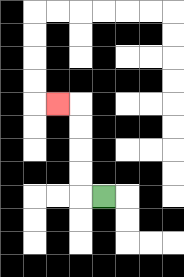{'start': '[4, 8]', 'end': '[2, 4]', 'path_directions': 'L,U,U,U,U,L', 'path_coordinates': '[[4, 8], [3, 8], [3, 7], [3, 6], [3, 5], [3, 4], [2, 4]]'}